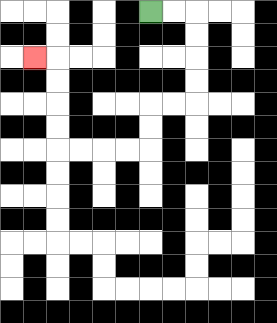{'start': '[6, 0]', 'end': '[1, 2]', 'path_directions': 'R,R,D,D,D,D,L,L,D,D,L,L,L,L,U,U,U,U,L', 'path_coordinates': '[[6, 0], [7, 0], [8, 0], [8, 1], [8, 2], [8, 3], [8, 4], [7, 4], [6, 4], [6, 5], [6, 6], [5, 6], [4, 6], [3, 6], [2, 6], [2, 5], [2, 4], [2, 3], [2, 2], [1, 2]]'}